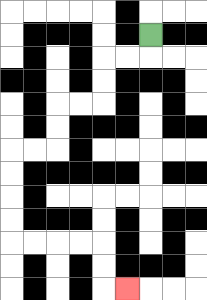{'start': '[6, 1]', 'end': '[5, 12]', 'path_directions': 'D,L,L,D,D,L,L,D,D,L,L,D,D,D,D,R,R,R,R,D,D,R', 'path_coordinates': '[[6, 1], [6, 2], [5, 2], [4, 2], [4, 3], [4, 4], [3, 4], [2, 4], [2, 5], [2, 6], [1, 6], [0, 6], [0, 7], [0, 8], [0, 9], [0, 10], [1, 10], [2, 10], [3, 10], [4, 10], [4, 11], [4, 12], [5, 12]]'}